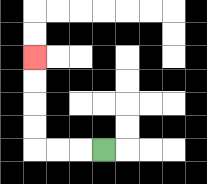{'start': '[4, 6]', 'end': '[1, 2]', 'path_directions': 'L,L,L,U,U,U,U', 'path_coordinates': '[[4, 6], [3, 6], [2, 6], [1, 6], [1, 5], [1, 4], [1, 3], [1, 2]]'}